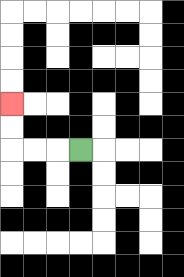{'start': '[3, 6]', 'end': '[0, 4]', 'path_directions': 'L,L,L,U,U', 'path_coordinates': '[[3, 6], [2, 6], [1, 6], [0, 6], [0, 5], [0, 4]]'}